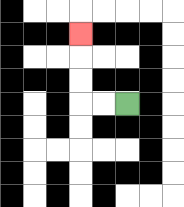{'start': '[5, 4]', 'end': '[3, 1]', 'path_directions': 'L,L,U,U,U', 'path_coordinates': '[[5, 4], [4, 4], [3, 4], [3, 3], [3, 2], [3, 1]]'}